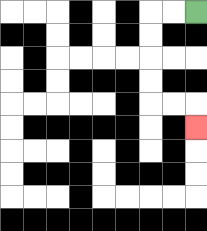{'start': '[8, 0]', 'end': '[8, 5]', 'path_directions': 'L,L,D,D,D,D,R,R,D', 'path_coordinates': '[[8, 0], [7, 0], [6, 0], [6, 1], [6, 2], [6, 3], [6, 4], [7, 4], [8, 4], [8, 5]]'}